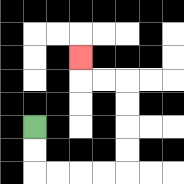{'start': '[1, 5]', 'end': '[3, 2]', 'path_directions': 'D,D,R,R,R,R,U,U,U,U,L,L,U', 'path_coordinates': '[[1, 5], [1, 6], [1, 7], [2, 7], [3, 7], [4, 7], [5, 7], [5, 6], [5, 5], [5, 4], [5, 3], [4, 3], [3, 3], [3, 2]]'}